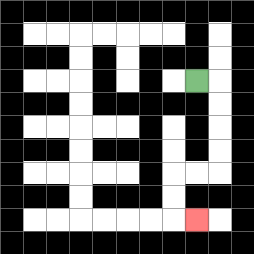{'start': '[8, 3]', 'end': '[8, 9]', 'path_directions': 'R,D,D,D,D,L,L,D,D,R', 'path_coordinates': '[[8, 3], [9, 3], [9, 4], [9, 5], [9, 6], [9, 7], [8, 7], [7, 7], [7, 8], [7, 9], [8, 9]]'}